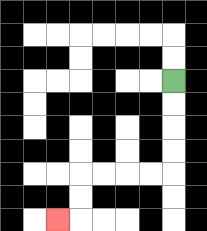{'start': '[7, 3]', 'end': '[2, 9]', 'path_directions': 'D,D,D,D,L,L,L,L,D,D,L', 'path_coordinates': '[[7, 3], [7, 4], [7, 5], [7, 6], [7, 7], [6, 7], [5, 7], [4, 7], [3, 7], [3, 8], [3, 9], [2, 9]]'}